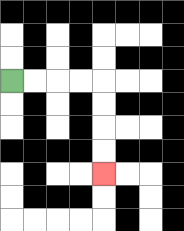{'start': '[0, 3]', 'end': '[4, 7]', 'path_directions': 'R,R,R,R,D,D,D,D', 'path_coordinates': '[[0, 3], [1, 3], [2, 3], [3, 3], [4, 3], [4, 4], [4, 5], [4, 6], [4, 7]]'}